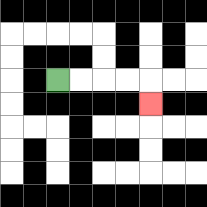{'start': '[2, 3]', 'end': '[6, 4]', 'path_directions': 'R,R,R,R,D', 'path_coordinates': '[[2, 3], [3, 3], [4, 3], [5, 3], [6, 3], [6, 4]]'}